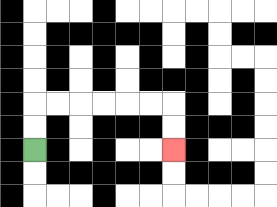{'start': '[1, 6]', 'end': '[7, 6]', 'path_directions': 'U,U,R,R,R,R,R,R,D,D', 'path_coordinates': '[[1, 6], [1, 5], [1, 4], [2, 4], [3, 4], [4, 4], [5, 4], [6, 4], [7, 4], [7, 5], [7, 6]]'}